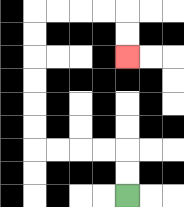{'start': '[5, 8]', 'end': '[5, 2]', 'path_directions': 'U,U,L,L,L,L,U,U,U,U,U,U,R,R,R,R,D,D', 'path_coordinates': '[[5, 8], [5, 7], [5, 6], [4, 6], [3, 6], [2, 6], [1, 6], [1, 5], [1, 4], [1, 3], [1, 2], [1, 1], [1, 0], [2, 0], [3, 0], [4, 0], [5, 0], [5, 1], [5, 2]]'}